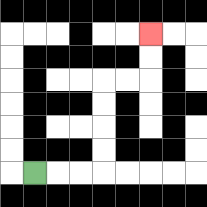{'start': '[1, 7]', 'end': '[6, 1]', 'path_directions': 'R,R,R,U,U,U,U,R,R,U,U', 'path_coordinates': '[[1, 7], [2, 7], [3, 7], [4, 7], [4, 6], [4, 5], [4, 4], [4, 3], [5, 3], [6, 3], [6, 2], [6, 1]]'}